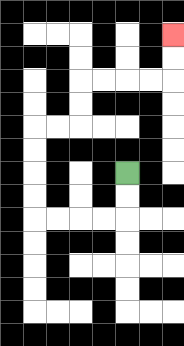{'start': '[5, 7]', 'end': '[7, 1]', 'path_directions': 'D,D,L,L,L,L,U,U,U,U,R,R,U,U,R,R,R,R,U,U', 'path_coordinates': '[[5, 7], [5, 8], [5, 9], [4, 9], [3, 9], [2, 9], [1, 9], [1, 8], [1, 7], [1, 6], [1, 5], [2, 5], [3, 5], [3, 4], [3, 3], [4, 3], [5, 3], [6, 3], [7, 3], [7, 2], [7, 1]]'}